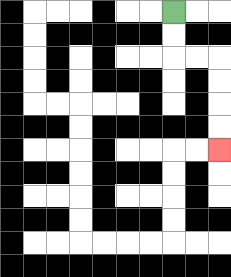{'start': '[7, 0]', 'end': '[9, 6]', 'path_directions': 'D,D,R,R,D,D,D,D', 'path_coordinates': '[[7, 0], [7, 1], [7, 2], [8, 2], [9, 2], [9, 3], [9, 4], [9, 5], [9, 6]]'}